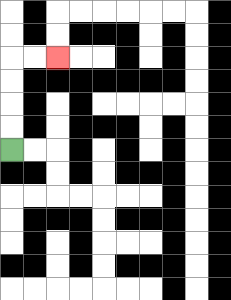{'start': '[0, 6]', 'end': '[2, 2]', 'path_directions': 'U,U,U,U,R,R', 'path_coordinates': '[[0, 6], [0, 5], [0, 4], [0, 3], [0, 2], [1, 2], [2, 2]]'}